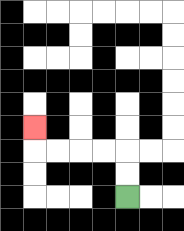{'start': '[5, 8]', 'end': '[1, 5]', 'path_directions': 'U,U,L,L,L,L,U', 'path_coordinates': '[[5, 8], [5, 7], [5, 6], [4, 6], [3, 6], [2, 6], [1, 6], [1, 5]]'}